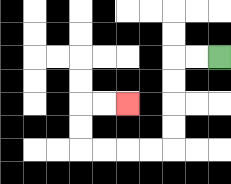{'start': '[9, 2]', 'end': '[5, 4]', 'path_directions': 'L,L,D,D,D,D,L,L,L,L,U,U,R,R', 'path_coordinates': '[[9, 2], [8, 2], [7, 2], [7, 3], [7, 4], [7, 5], [7, 6], [6, 6], [5, 6], [4, 6], [3, 6], [3, 5], [3, 4], [4, 4], [5, 4]]'}